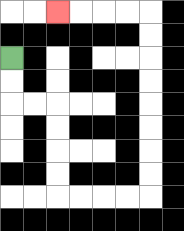{'start': '[0, 2]', 'end': '[2, 0]', 'path_directions': 'D,D,R,R,D,D,D,D,R,R,R,R,U,U,U,U,U,U,U,U,L,L,L,L', 'path_coordinates': '[[0, 2], [0, 3], [0, 4], [1, 4], [2, 4], [2, 5], [2, 6], [2, 7], [2, 8], [3, 8], [4, 8], [5, 8], [6, 8], [6, 7], [6, 6], [6, 5], [6, 4], [6, 3], [6, 2], [6, 1], [6, 0], [5, 0], [4, 0], [3, 0], [2, 0]]'}